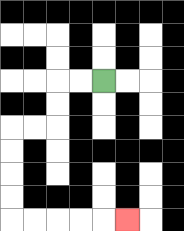{'start': '[4, 3]', 'end': '[5, 9]', 'path_directions': 'L,L,D,D,L,L,D,D,D,D,R,R,R,R,R', 'path_coordinates': '[[4, 3], [3, 3], [2, 3], [2, 4], [2, 5], [1, 5], [0, 5], [0, 6], [0, 7], [0, 8], [0, 9], [1, 9], [2, 9], [3, 9], [4, 9], [5, 9]]'}